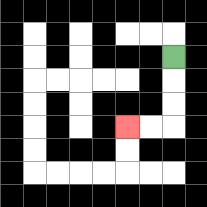{'start': '[7, 2]', 'end': '[5, 5]', 'path_directions': 'D,D,D,L,L', 'path_coordinates': '[[7, 2], [7, 3], [7, 4], [7, 5], [6, 5], [5, 5]]'}